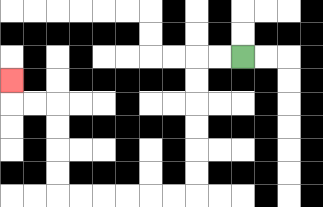{'start': '[10, 2]', 'end': '[0, 3]', 'path_directions': 'L,L,D,D,D,D,D,D,L,L,L,L,L,L,U,U,U,U,L,L,U', 'path_coordinates': '[[10, 2], [9, 2], [8, 2], [8, 3], [8, 4], [8, 5], [8, 6], [8, 7], [8, 8], [7, 8], [6, 8], [5, 8], [4, 8], [3, 8], [2, 8], [2, 7], [2, 6], [2, 5], [2, 4], [1, 4], [0, 4], [0, 3]]'}